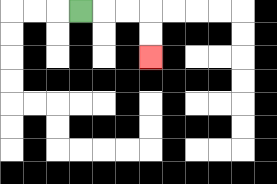{'start': '[3, 0]', 'end': '[6, 2]', 'path_directions': 'R,R,R,D,D', 'path_coordinates': '[[3, 0], [4, 0], [5, 0], [6, 0], [6, 1], [6, 2]]'}